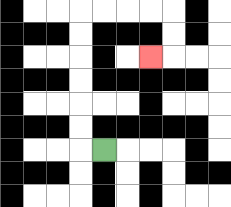{'start': '[4, 6]', 'end': '[6, 2]', 'path_directions': 'L,U,U,U,U,U,U,R,R,R,R,D,D,L', 'path_coordinates': '[[4, 6], [3, 6], [3, 5], [3, 4], [3, 3], [3, 2], [3, 1], [3, 0], [4, 0], [5, 0], [6, 0], [7, 0], [7, 1], [7, 2], [6, 2]]'}